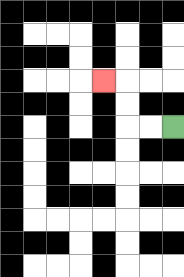{'start': '[7, 5]', 'end': '[4, 3]', 'path_directions': 'L,L,U,U,L', 'path_coordinates': '[[7, 5], [6, 5], [5, 5], [5, 4], [5, 3], [4, 3]]'}